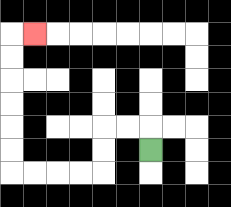{'start': '[6, 6]', 'end': '[1, 1]', 'path_directions': 'U,L,L,D,D,L,L,L,L,U,U,U,U,U,U,R', 'path_coordinates': '[[6, 6], [6, 5], [5, 5], [4, 5], [4, 6], [4, 7], [3, 7], [2, 7], [1, 7], [0, 7], [0, 6], [0, 5], [0, 4], [0, 3], [0, 2], [0, 1], [1, 1]]'}